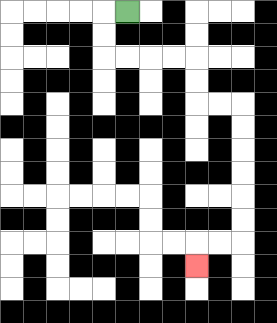{'start': '[5, 0]', 'end': '[8, 11]', 'path_directions': 'L,D,D,R,R,R,R,D,D,R,R,D,D,D,D,D,D,L,L,D', 'path_coordinates': '[[5, 0], [4, 0], [4, 1], [4, 2], [5, 2], [6, 2], [7, 2], [8, 2], [8, 3], [8, 4], [9, 4], [10, 4], [10, 5], [10, 6], [10, 7], [10, 8], [10, 9], [10, 10], [9, 10], [8, 10], [8, 11]]'}